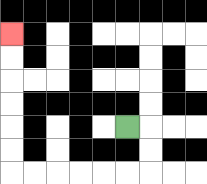{'start': '[5, 5]', 'end': '[0, 1]', 'path_directions': 'R,D,D,L,L,L,L,L,L,U,U,U,U,U,U', 'path_coordinates': '[[5, 5], [6, 5], [6, 6], [6, 7], [5, 7], [4, 7], [3, 7], [2, 7], [1, 7], [0, 7], [0, 6], [0, 5], [0, 4], [0, 3], [0, 2], [0, 1]]'}